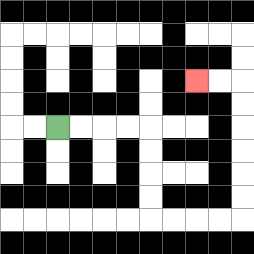{'start': '[2, 5]', 'end': '[8, 3]', 'path_directions': 'R,R,R,R,D,D,D,D,R,R,R,R,U,U,U,U,U,U,L,L', 'path_coordinates': '[[2, 5], [3, 5], [4, 5], [5, 5], [6, 5], [6, 6], [6, 7], [6, 8], [6, 9], [7, 9], [8, 9], [9, 9], [10, 9], [10, 8], [10, 7], [10, 6], [10, 5], [10, 4], [10, 3], [9, 3], [8, 3]]'}